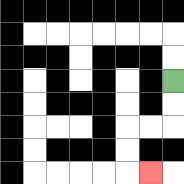{'start': '[7, 3]', 'end': '[6, 7]', 'path_directions': 'D,D,L,L,D,D,R', 'path_coordinates': '[[7, 3], [7, 4], [7, 5], [6, 5], [5, 5], [5, 6], [5, 7], [6, 7]]'}